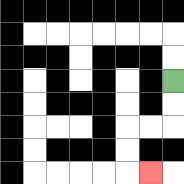{'start': '[7, 3]', 'end': '[6, 7]', 'path_directions': 'D,D,L,L,D,D,R', 'path_coordinates': '[[7, 3], [7, 4], [7, 5], [6, 5], [5, 5], [5, 6], [5, 7], [6, 7]]'}